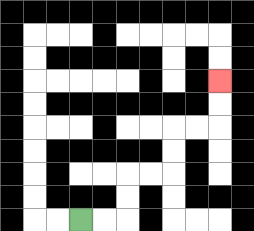{'start': '[3, 9]', 'end': '[9, 3]', 'path_directions': 'R,R,U,U,R,R,U,U,R,R,U,U', 'path_coordinates': '[[3, 9], [4, 9], [5, 9], [5, 8], [5, 7], [6, 7], [7, 7], [7, 6], [7, 5], [8, 5], [9, 5], [9, 4], [9, 3]]'}